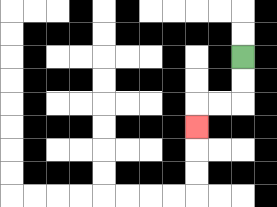{'start': '[10, 2]', 'end': '[8, 5]', 'path_directions': 'D,D,L,L,D', 'path_coordinates': '[[10, 2], [10, 3], [10, 4], [9, 4], [8, 4], [8, 5]]'}